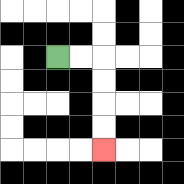{'start': '[2, 2]', 'end': '[4, 6]', 'path_directions': 'R,R,D,D,D,D', 'path_coordinates': '[[2, 2], [3, 2], [4, 2], [4, 3], [4, 4], [4, 5], [4, 6]]'}